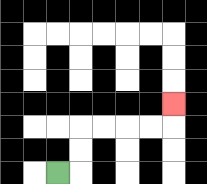{'start': '[2, 7]', 'end': '[7, 4]', 'path_directions': 'R,U,U,R,R,R,R,U', 'path_coordinates': '[[2, 7], [3, 7], [3, 6], [3, 5], [4, 5], [5, 5], [6, 5], [7, 5], [7, 4]]'}